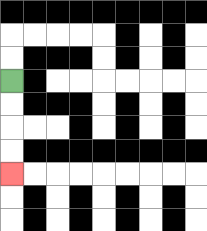{'start': '[0, 3]', 'end': '[0, 7]', 'path_directions': 'D,D,D,D', 'path_coordinates': '[[0, 3], [0, 4], [0, 5], [0, 6], [0, 7]]'}